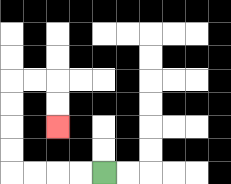{'start': '[4, 7]', 'end': '[2, 5]', 'path_directions': 'L,L,L,L,U,U,U,U,R,R,D,D', 'path_coordinates': '[[4, 7], [3, 7], [2, 7], [1, 7], [0, 7], [0, 6], [0, 5], [0, 4], [0, 3], [1, 3], [2, 3], [2, 4], [2, 5]]'}